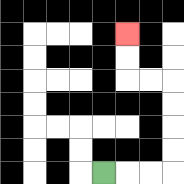{'start': '[4, 7]', 'end': '[5, 1]', 'path_directions': 'R,R,R,U,U,U,U,L,L,U,U', 'path_coordinates': '[[4, 7], [5, 7], [6, 7], [7, 7], [7, 6], [7, 5], [7, 4], [7, 3], [6, 3], [5, 3], [5, 2], [5, 1]]'}